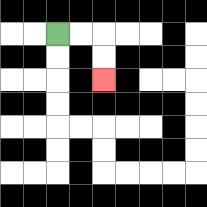{'start': '[2, 1]', 'end': '[4, 3]', 'path_directions': 'R,R,D,D', 'path_coordinates': '[[2, 1], [3, 1], [4, 1], [4, 2], [4, 3]]'}